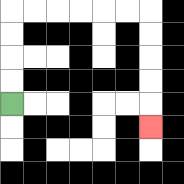{'start': '[0, 4]', 'end': '[6, 5]', 'path_directions': 'U,U,U,U,R,R,R,R,R,R,D,D,D,D,D', 'path_coordinates': '[[0, 4], [0, 3], [0, 2], [0, 1], [0, 0], [1, 0], [2, 0], [3, 0], [4, 0], [5, 0], [6, 0], [6, 1], [6, 2], [6, 3], [6, 4], [6, 5]]'}